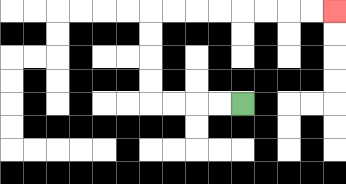{'start': '[10, 4]', 'end': '[14, 0]', 'path_directions': 'L,L,L,L,U,U,U,U,R,R,R,R,R,R,R,R', 'path_coordinates': '[[10, 4], [9, 4], [8, 4], [7, 4], [6, 4], [6, 3], [6, 2], [6, 1], [6, 0], [7, 0], [8, 0], [9, 0], [10, 0], [11, 0], [12, 0], [13, 0], [14, 0]]'}